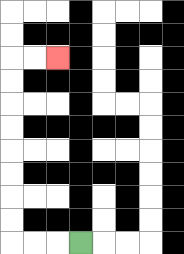{'start': '[3, 10]', 'end': '[2, 2]', 'path_directions': 'L,L,L,U,U,U,U,U,U,U,U,R,R', 'path_coordinates': '[[3, 10], [2, 10], [1, 10], [0, 10], [0, 9], [0, 8], [0, 7], [0, 6], [0, 5], [0, 4], [0, 3], [0, 2], [1, 2], [2, 2]]'}